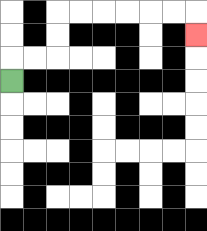{'start': '[0, 3]', 'end': '[8, 1]', 'path_directions': 'U,R,R,U,U,R,R,R,R,R,R,D', 'path_coordinates': '[[0, 3], [0, 2], [1, 2], [2, 2], [2, 1], [2, 0], [3, 0], [4, 0], [5, 0], [6, 0], [7, 0], [8, 0], [8, 1]]'}